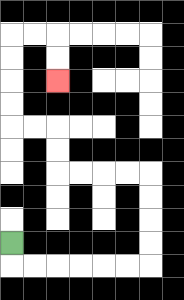{'start': '[0, 10]', 'end': '[2, 3]', 'path_directions': 'D,R,R,R,R,R,R,U,U,U,U,L,L,L,L,U,U,L,L,U,U,U,U,R,R,D,D', 'path_coordinates': '[[0, 10], [0, 11], [1, 11], [2, 11], [3, 11], [4, 11], [5, 11], [6, 11], [6, 10], [6, 9], [6, 8], [6, 7], [5, 7], [4, 7], [3, 7], [2, 7], [2, 6], [2, 5], [1, 5], [0, 5], [0, 4], [0, 3], [0, 2], [0, 1], [1, 1], [2, 1], [2, 2], [2, 3]]'}